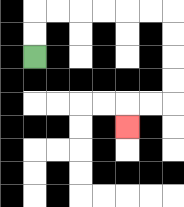{'start': '[1, 2]', 'end': '[5, 5]', 'path_directions': 'U,U,R,R,R,R,R,R,D,D,D,D,L,L,D', 'path_coordinates': '[[1, 2], [1, 1], [1, 0], [2, 0], [3, 0], [4, 0], [5, 0], [6, 0], [7, 0], [7, 1], [7, 2], [7, 3], [7, 4], [6, 4], [5, 4], [5, 5]]'}